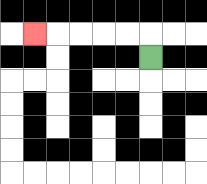{'start': '[6, 2]', 'end': '[1, 1]', 'path_directions': 'U,L,L,L,L,L', 'path_coordinates': '[[6, 2], [6, 1], [5, 1], [4, 1], [3, 1], [2, 1], [1, 1]]'}